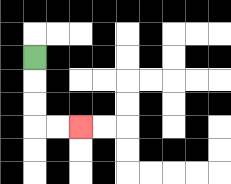{'start': '[1, 2]', 'end': '[3, 5]', 'path_directions': 'D,D,D,R,R', 'path_coordinates': '[[1, 2], [1, 3], [1, 4], [1, 5], [2, 5], [3, 5]]'}